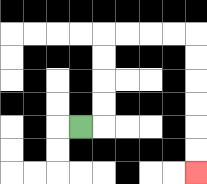{'start': '[3, 5]', 'end': '[8, 7]', 'path_directions': 'R,U,U,U,U,R,R,R,R,D,D,D,D,D,D', 'path_coordinates': '[[3, 5], [4, 5], [4, 4], [4, 3], [4, 2], [4, 1], [5, 1], [6, 1], [7, 1], [8, 1], [8, 2], [8, 3], [8, 4], [8, 5], [8, 6], [8, 7]]'}